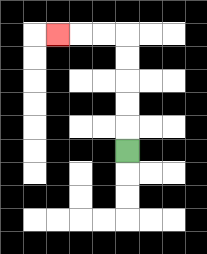{'start': '[5, 6]', 'end': '[2, 1]', 'path_directions': 'U,U,U,U,U,L,L,L', 'path_coordinates': '[[5, 6], [5, 5], [5, 4], [5, 3], [5, 2], [5, 1], [4, 1], [3, 1], [2, 1]]'}